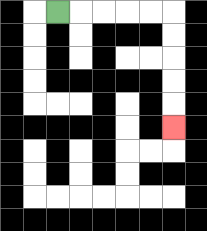{'start': '[2, 0]', 'end': '[7, 5]', 'path_directions': 'R,R,R,R,R,D,D,D,D,D', 'path_coordinates': '[[2, 0], [3, 0], [4, 0], [5, 0], [6, 0], [7, 0], [7, 1], [7, 2], [7, 3], [7, 4], [7, 5]]'}